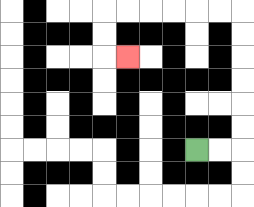{'start': '[8, 6]', 'end': '[5, 2]', 'path_directions': 'R,R,U,U,U,U,U,U,L,L,L,L,L,L,D,D,R', 'path_coordinates': '[[8, 6], [9, 6], [10, 6], [10, 5], [10, 4], [10, 3], [10, 2], [10, 1], [10, 0], [9, 0], [8, 0], [7, 0], [6, 0], [5, 0], [4, 0], [4, 1], [4, 2], [5, 2]]'}